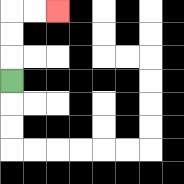{'start': '[0, 3]', 'end': '[2, 0]', 'path_directions': 'U,U,U,R,R', 'path_coordinates': '[[0, 3], [0, 2], [0, 1], [0, 0], [1, 0], [2, 0]]'}